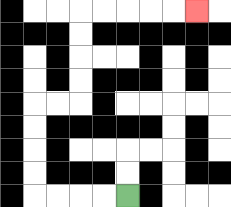{'start': '[5, 8]', 'end': '[8, 0]', 'path_directions': 'L,L,L,L,U,U,U,U,R,R,U,U,U,U,R,R,R,R,R', 'path_coordinates': '[[5, 8], [4, 8], [3, 8], [2, 8], [1, 8], [1, 7], [1, 6], [1, 5], [1, 4], [2, 4], [3, 4], [3, 3], [3, 2], [3, 1], [3, 0], [4, 0], [5, 0], [6, 0], [7, 0], [8, 0]]'}